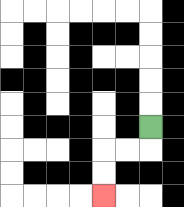{'start': '[6, 5]', 'end': '[4, 8]', 'path_directions': 'D,L,L,D,D', 'path_coordinates': '[[6, 5], [6, 6], [5, 6], [4, 6], [4, 7], [4, 8]]'}